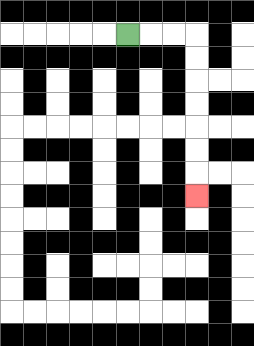{'start': '[5, 1]', 'end': '[8, 8]', 'path_directions': 'R,R,R,D,D,D,D,D,D,D', 'path_coordinates': '[[5, 1], [6, 1], [7, 1], [8, 1], [8, 2], [8, 3], [8, 4], [8, 5], [8, 6], [8, 7], [8, 8]]'}